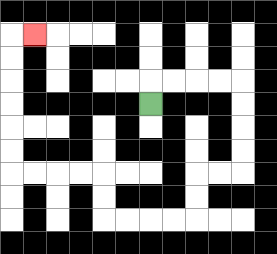{'start': '[6, 4]', 'end': '[1, 1]', 'path_directions': 'U,R,R,R,R,D,D,D,D,L,L,D,D,L,L,L,L,U,U,L,L,L,L,U,U,U,U,U,U,R', 'path_coordinates': '[[6, 4], [6, 3], [7, 3], [8, 3], [9, 3], [10, 3], [10, 4], [10, 5], [10, 6], [10, 7], [9, 7], [8, 7], [8, 8], [8, 9], [7, 9], [6, 9], [5, 9], [4, 9], [4, 8], [4, 7], [3, 7], [2, 7], [1, 7], [0, 7], [0, 6], [0, 5], [0, 4], [0, 3], [0, 2], [0, 1], [1, 1]]'}